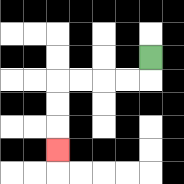{'start': '[6, 2]', 'end': '[2, 6]', 'path_directions': 'D,L,L,L,L,D,D,D', 'path_coordinates': '[[6, 2], [6, 3], [5, 3], [4, 3], [3, 3], [2, 3], [2, 4], [2, 5], [2, 6]]'}